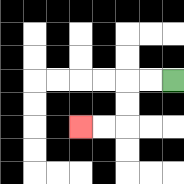{'start': '[7, 3]', 'end': '[3, 5]', 'path_directions': 'L,L,D,D,L,L', 'path_coordinates': '[[7, 3], [6, 3], [5, 3], [5, 4], [5, 5], [4, 5], [3, 5]]'}